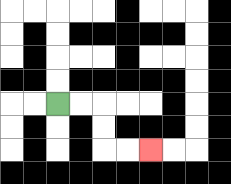{'start': '[2, 4]', 'end': '[6, 6]', 'path_directions': 'R,R,D,D,R,R', 'path_coordinates': '[[2, 4], [3, 4], [4, 4], [4, 5], [4, 6], [5, 6], [6, 6]]'}